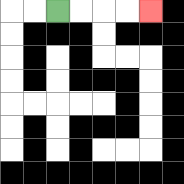{'start': '[2, 0]', 'end': '[6, 0]', 'path_directions': 'R,R,R,R', 'path_coordinates': '[[2, 0], [3, 0], [4, 0], [5, 0], [6, 0]]'}